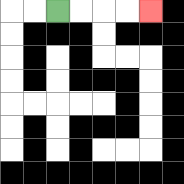{'start': '[2, 0]', 'end': '[6, 0]', 'path_directions': 'R,R,R,R', 'path_coordinates': '[[2, 0], [3, 0], [4, 0], [5, 0], [6, 0]]'}